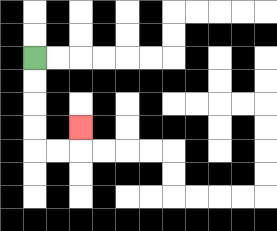{'start': '[1, 2]', 'end': '[3, 5]', 'path_directions': 'D,D,D,D,R,R,U', 'path_coordinates': '[[1, 2], [1, 3], [1, 4], [1, 5], [1, 6], [2, 6], [3, 6], [3, 5]]'}